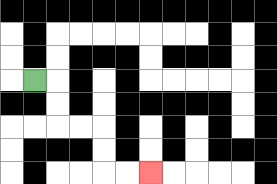{'start': '[1, 3]', 'end': '[6, 7]', 'path_directions': 'R,D,D,R,R,D,D,R,R', 'path_coordinates': '[[1, 3], [2, 3], [2, 4], [2, 5], [3, 5], [4, 5], [4, 6], [4, 7], [5, 7], [6, 7]]'}